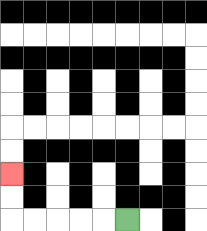{'start': '[5, 9]', 'end': '[0, 7]', 'path_directions': 'L,L,L,L,L,U,U', 'path_coordinates': '[[5, 9], [4, 9], [3, 9], [2, 9], [1, 9], [0, 9], [0, 8], [0, 7]]'}